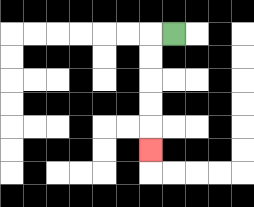{'start': '[7, 1]', 'end': '[6, 6]', 'path_directions': 'L,D,D,D,D,D', 'path_coordinates': '[[7, 1], [6, 1], [6, 2], [6, 3], [6, 4], [6, 5], [6, 6]]'}